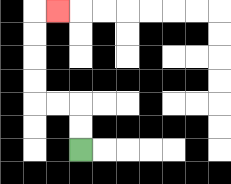{'start': '[3, 6]', 'end': '[2, 0]', 'path_directions': 'U,U,L,L,U,U,U,U,R', 'path_coordinates': '[[3, 6], [3, 5], [3, 4], [2, 4], [1, 4], [1, 3], [1, 2], [1, 1], [1, 0], [2, 0]]'}